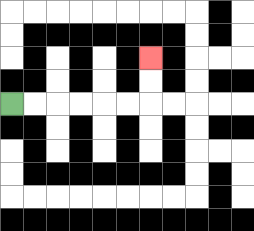{'start': '[0, 4]', 'end': '[6, 2]', 'path_directions': 'R,R,R,R,R,R,U,U', 'path_coordinates': '[[0, 4], [1, 4], [2, 4], [3, 4], [4, 4], [5, 4], [6, 4], [6, 3], [6, 2]]'}